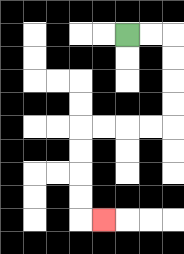{'start': '[5, 1]', 'end': '[4, 9]', 'path_directions': 'R,R,D,D,D,D,L,L,L,L,D,D,D,D,R', 'path_coordinates': '[[5, 1], [6, 1], [7, 1], [7, 2], [7, 3], [7, 4], [7, 5], [6, 5], [5, 5], [4, 5], [3, 5], [3, 6], [3, 7], [3, 8], [3, 9], [4, 9]]'}